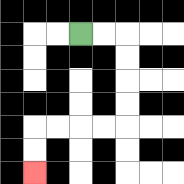{'start': '[3, 1]', 'end': '[1, 7]', 'path_directions': 'R,R,D,D,D,D,L,L,L,L,D,D', 'path_coordinates': '[[3, 1], [4, 1], [5, 1], [5, 2], [5, 3], [5, 4], [5, 5], [4, 5], [3, 5], [2, 5], [1, 5], [1, 6], [1, 7]]'}